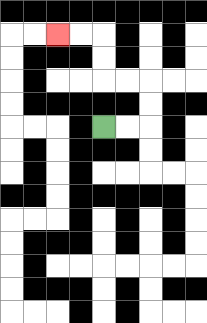{'start': '[4, 5]', 'end': '[2, 1]', 'path_directions': 'R,R,U,U,L,L,U,U,L,L', 'path_coordinates': '[[4, 5], [5, 5], [6, 5], [6, 4], [6, 3], [5, 3], [4, 3], [4, 2], [4, 1], [3, 1], [2, 1]]'}